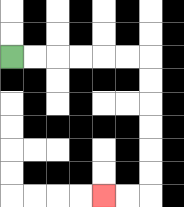{'start': '[0, 2]', 'end': '[4, 8]', 'path_directions': 'R,R,R,R,R,R,D,D,D,D,D,D,L,L', 'path_coordinates': '[[0, 2], [1, 2], [2, 2], [3, 2], [4, 2], [5, 2], [6, 2], [6, 3], [6, 4], [6, 5], [6, 6], [6, 7], [6, 8], [5, 8], [4, 8]]'}